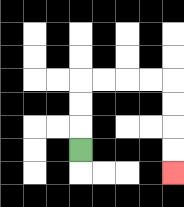{'start': '[3, 6]', 'end': '[7, 7]', 'path_directions': 'U,U,U,R,R,R,R,D,D,D,D', 'path_coordinates': '[[3, 6], [3, 5], [3, 4], [3, 3], [4, 3], [5, 3], [6, 3], [7, 3], [7, 4], [7, 5], [7, 6], [7, 7]]'}